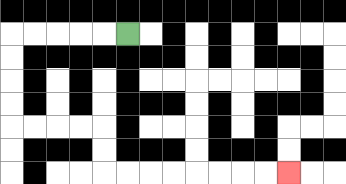{'start': '[5, 1]', 'end': '[12, 7]', 'path_directions': 'L,L,L,L,L,D,D,D,D,R,R,R,R,D,D,R,R,R,R,R,R,R,R', 'path_coordinates': '[[5, 1], [4, 1], [3, 1], [2, 1], [1, 1], [0, 1], [0, 2], [0, 3], [0, 4], [0, 5], [1, 5], [2, 5], [3, 5], [4, 5], [4, 6], [4, 7], [5, 7], [6, 7], [7, 7], [8, 7], [9, 7], [10, 7], [11, 7], [12, 7]]'}